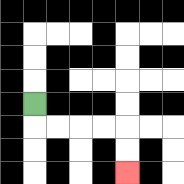{'start': '[1, 4]', 'end': '[5, 7]', 'path_directions': 'D,R,R,R,R,D,D', 'path_coordinates': '[[1, 4], [1, 5], [2, 5], [3, 5], [4, 5], [5, 5], [5, 6], [5, 7]]'}